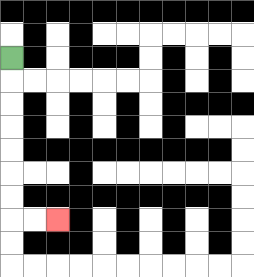{'start': '[0, 2]', 'end': '[2, 9]', 'path_directions': 'D,D,D,D,D,D,D,R,R', 'path_coordinates': '[[0, 2], [0, 3], [0, 4], [0, 5], [0, 6], [0, 7], [0, 8], [0, 9], [1, 9], [2, 9]]'}